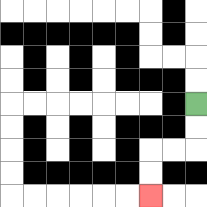{'start': '[8, 4]', 'end': '[6, 8]', 'path_directions': 'D,D,L,L,D,D', 'path_coordinates': '[[8, 4], [8, 5], [8, 6], [7, 6], [6, 6], [6, 7], [6, 8]]'}